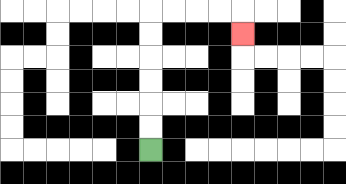{'start': '[6, 6]', 'end': '[10, 1]', 'path_directions': 'U,U,U,U,U,U,R,R,R,R,D', 'path_coordinates': '[[6, 6], [6, 5], [6, 4], [6, 3], [6, 2], [6, 1], [6, 0], [7, 0], [8, 0], [9, 0], [10, 0], [10, 1]]'}